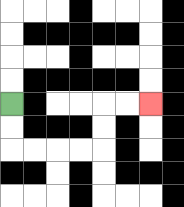{'start': '[0, 4]', 'end': '[6, 4]', 'path_directions': 'D,D,R,R,R,R,U,U,R,R', 'path_coordinates': '[[0, 4], [0, 5], [0, 6], [1, 6], [2, 6], [3, 6], [4, 6], [4, 5], [4, 4], [5, 4], [6, 4]]'}